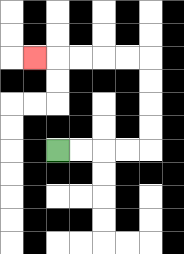{'start': '[2, 6]', 'end': '[1, 2]', 'path_directions': 'R,R,R,R,U,U,U,U,L,L,L,L,L', 'path_coordinates': '[[2, 6], [3, 6], [4, 6], [5, 6], [6, 6], [6, 5], [6, 4], [6, 3], [6, 2], [5, 2], [4, 2], [3, 2], [2, 2], [1, 2]]'}